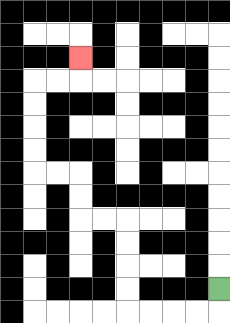{'start': '[9, 12]', 'end': '[3, 2]', 'path_directions': 'D,L,L,L,L,U,U,U,U,L,L,U,U,L,L,U,U,U,U,R,R,U', 'path_coordinates': '[[9, 12], [9, 13], [8, 13], [7, 13], [6, 13], [5, 13], [5, 12], [5, 11], [5, 10], [5, 9], [4, 9], [3, 9], [3, 8], [3, 7], [2, 7], [1, 7], [1, 6], [1, 5], [1, 4], [1, 3], [2, 3], [3, 3], [3, 2]]'}